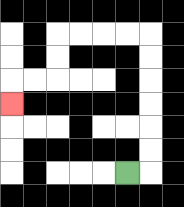{'start': '[5, 7]', 'end': '[0, 4]', 'path_directions': 'R,U,U,U,U,U,U,L,L,L,L,D,D,L,L,D', 'path_coordinates': '[[5, 7], [6, 7], [6, 6], [6, 5], [6, 4], [6, 3], [6, 2], [6, 1], [5, 1], [4, 1], [3, 1], [2, 1], [2, 2], [2, 3], [1, 3], [0, 3], [0, 4]]'}